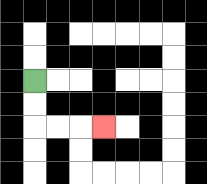{'start': '[1, 3]', 'end': '[4, 5]', 'path_directions': 'D,D,R,R,R', 'path_coordinates': '[[1, 3], [1, 4], [1, 5], [2, 5], [3, 5], [4, 5]]'}